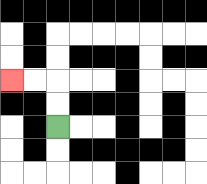{'start': '[2, 5]', 'end': '[0, 3]', 'path_directions': 'U,U,L,L', 'path_coordinates': '[[2, 5], [2, 4], [2, 3], [1, 3], [0, 3]]'}